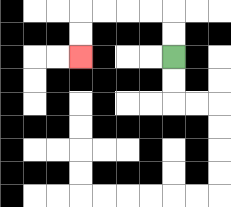{'start': '[7, 2]', 'end': '[3, 2]', 'path_directions': 'U,U,L,L,L,L,D,D', 'path_coordinates': '[[7, 2], [7, 1], [7, 0], [6, 0], [5, 0], [4, 0], [3, 0], [3, 1], [3, 2]]'}